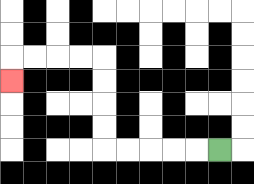{'start': '[9, 6]', 'end': '[0, 3]', 'path_directions': 'L,L,L,L,L,U,U,U,U,L,L,L,L,D', 'path_coordinates': '[[9, 6], [8, 6], [7, 6], [6, 6], [5, 6], [4, 6], [4, 5], [4, 4], [4, 3], [4, 2], [3, 2], [2, 2], [1, 2], [0, 2], [0, 3]]'}